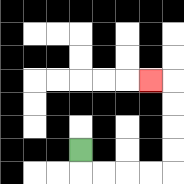{'start': '[3, 6]', 'end': '[6, 3]', 'path_directions': 'D,R,R,R,R,U,U,U,U,L', 'path_coordinates': '[[3, 6], [3, 7], [4, 7], [5, 7], [6, 7], [7, 7], [7, 6], [7, 5], [7, 4], [7, 3], [6, 3]]'}